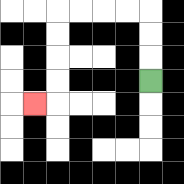{'start': '[6, 3]', 'end': '[1, 4]', 'path_directions': 'U,U,U,L,L,L,L,D,D,D,D,L', 'path_coordinates': '[[6, 3], [6, 2], [6, 1], [6, 0], [5, 0], [4, 0], [3, 0], [2, 0], [2, 1], [2, 2], [2, 3], [2, 4], [1, 4]]'}